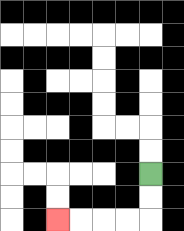{'start': '[6, 7]', 'end': '[2, 9]', 'path_directions': 'D,D,L,L,L,L', 'path_coordinates': '[[6, 7], [6, 8], [6, 9], [5, 9], [4, 9], [3, 9], [2, 9]]'}